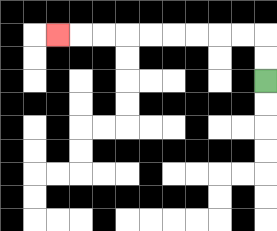{'start': '[11, 3]', 'end': '[2, 1]', 'path_directions': 'U,U,L,L,L,L,L,L,L,L,L', 'path_coordinates': '[[11, 3], [11, 2], [11, 1], [10, 1], [9, 1], [8, 1], [7, 1], [6, 1], [5, 1], [4, 1], [3, 1], [2, 1]]'}